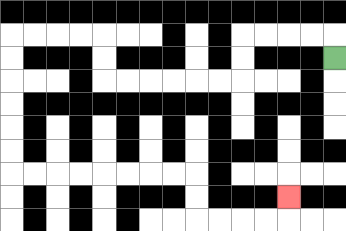{'start': '[14, 2]', 'end': '[12, 8]', 'path_directions': 'U,L,L,L,L,D,D,L,L,L,L,L,L,U,U,L,L,L,L,D,D,D,D,D,D,R,R,R,R,R,R,R,R,D,D,R,R,R,R,U', 'path_coordinates': '[[14, 2], [14, 1], [13, 1], [12, 1], [11, 1], [10, 1], [10, 2], [10, 3], [9, 3], [8, 3], [7, 3], [6, 3], [5, 3], [4, 3], [4, 2], [4, 1], [3, 1], [2, 1], [1, 1], [0, 1], [0, 2], [0, 3], [0, 4], [0, 5], [0, 6], [0, 7], [1, 7], [2, 7], [3, 7], [4, 7], [5, 7], [6, 7], [7, 7], [8, 7], [8, 8], [8, 9], [9, 9], [10, 9], [11, 9], [12, 9], [12, 8]]'}